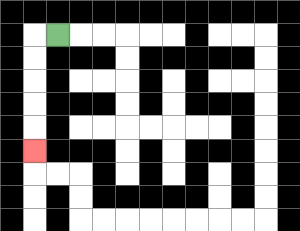{'start': '[2, 1]', 'end': '[1, 6]', 'path_directions': 'L,D,D,D,D,D', 'path_coordinates': '[[2, 1], [1, 1], [1, 2], [1, 3], [1, 4], [1, 5], [1, 6]]'}